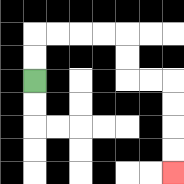{'start': '[1, 3]', 'end': '[7, 7]', 'path_directions': 'U,U,R,R,R,R,D,D,R,R,D,D,D,D', 'path_coordinates': '[[1, 3], [1, 2], [1, 1], [2, 1], [3, 1], [4, 1], [5, 1], [5, 2], [5, 3], [6, 3], [7, 3], [7, 4], [7, 5], [7, 6], [7, 7]]'}